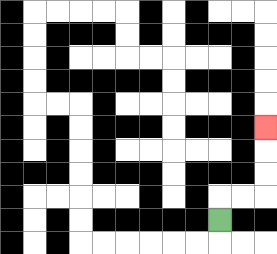{'start': '[9, 9]', 'end': '[11, 5]', 'path_directions': 'U,R,R,U,U,U', 'path_coordinates': '[[9, 9], [9, 8], [10, 8], [11, 8], [11, 7], [11, 6], [11, 5]]'}